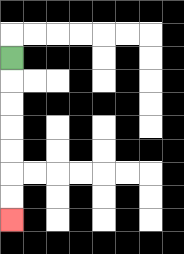{'start': '[0, 2]', 'end': '[0, 9]', 'path_directions': 'D,D,D,D,D,D,D', 'path_coordinates': '[[0, 2], [0, 3], [0, 4], [0, 5], [0, 6], [0, 7], [0, 8], [0, 9]]'}